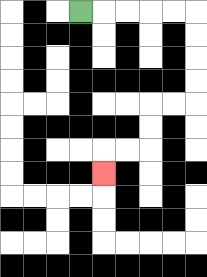{'start': '[3, 0]', 'end': '[4, 7]', 'path_directions': 'R,R,R,R,R,D,D,D,D,L,L,D,D,L,L,D', 'path_coordinates': '[[3, 0], [4, 0], [5, 0], [6, 0], [7, 0], [8, 0], [8, 1], [8, 2], [8, 3], [8, 4], [7, 4], [6, 4], [6, 5], [6, 6], [5, 6], [4, 6], [4, 7]]'}